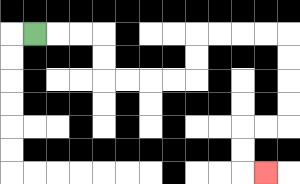{'start': '[1, 1]', 'end': '[11, 7]', 'path_directions': 'R,R,R,D,D,R,R,R,R,U,U,R,R,R,R,D,D,D,D,L,L,D,D,R', 'path_coordinates': '[[1, 1], [2, 1], [3, 1], [4, 1], [4, 2], [4, 3], [5, 3], [6, 3], [7, 3], [8, 3], [8, 2], [8, 1], [9, 1], [10, 1], [11, 1], [12, 1], [12, 2], [12, 3], [12, 4], [12, 5], [11, 5], [10, 5], [10, 6], [10, 7], [11, 7]]'}